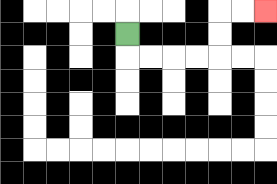{'start': '[5, 1]', 'end': '[11, 0]', 'path_directions': 'D,R,R,R,R,U,U,R,R', 'path_coordinates': '[[5, 1], [5, 2], [6, 2], [7, 2], [8, 2], [9, 2], [9, 1], [9, 0], [10, 0], [11, 0]]'}